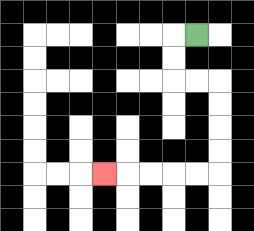{'start': '[8, 1]', 'end': '[4, 7]', 'path_directions': 'L,D,D,R,R,D,D,D,D,L,L,L,L,L', 'path_coordinates': '[[8, 1], [7, 1], [7, 2], [7, 3], [8, 3], [9, 3], [9, 4], [9, 5], [9, 6], [9, 7], [8, 7], [7, 7], [6, 7], [5, 7], [4, 7]]'}